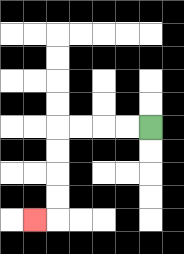{'start': '[6, 5]', 'end': '[1, 9]', 'path_directions': 'L,L,L,L,D,D,D,D,L', 'path_coordinates': '[[6, 5], [5, 5], [4, 5], [3, 5], [2, 5], [2, 6], [2, 7], [2, 8], [2, 9], [1, 9]]'}